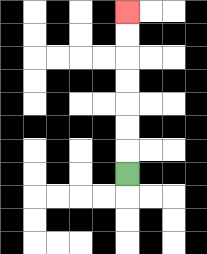{'start': '[5, 7]', 'end': '[5, 0]', 'path_directions': 'U,U,U,U,U,U,U', 'path_coordinates': '[[5, 7], [5, 6], [5, 5], [5, 4], [5, 3], [5, 2], [5, 1], [5, 0]]'}